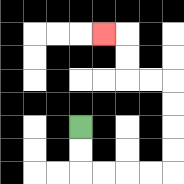{'start': '[3, 5]', 'end': '[4, 1]', 'path_directions': 'D,D,R,R,R,R,U,U,U,U,L,L,U,U,L', 'path_coordinates': '[[3, 5], [3, 6], [3, 7], [4, 7], [5, 7], [6, 7], [7, 7], [7, 6], [7, 5], [7, 4], [7, 3], [6, 3], [5, 3], [5, 2], [5, 1], [4, 1]]'}